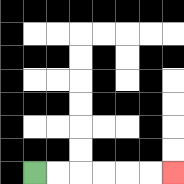{'start': '[1, 7]', 'end': '[7, 7]', 'path_directions': 'R,R,R,R,R,R', 'path_coordinates': '[[1, 7], [2, 7], [3, 7], [4, 7], [5, 7], [6, 7], [7, 7]]'}